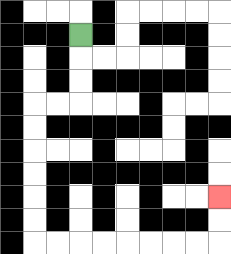{'start': '[3, 1]', 'end': '[9, 8]', 'path_directions': 'D,D,D,L,L,D,D,D,D,D,D,R,R,R,R,R,R,R,R,U,U', 'path_coordinates': '[[3, 1], [3, 2], [3, 3], [3, 4], [2, 4], [1, 4], [1, 5], [1, 6], [1, 7], [1, 8], [1, 9], [1, 10], [2, 10], [3, 10], [4, 10], [5, 10], [6, 10], [7, 10], [8, 10], [9, 10], [9, 9], [9, 8]]'}